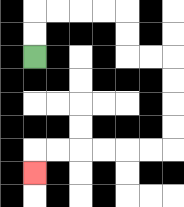{'start': '[1, 2]', 'end': '[1, 7]', 'path_directions': 'U,U,R,R,R,R,D,D,R,R,D,D,D,D,L,L,L,L,L,L,D', 'path_coordinates': '[[1, 2], [1, 1], [1, 0], [2, 0], [3, 0], [4, 0], [5, 0], [5, 1], [5, 2], [6, 2], [7, 2], [7, 3], [7, 4], [7, 5], [7, 6], [6, 6], [5, 6], [4, 6], [3, 6], [2, 6], [1, 6], [1, 7]]'}